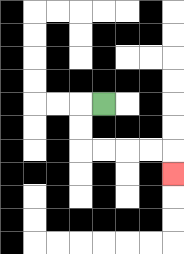{'start': '[4, 4]', 'end': '[7, 7]', 'path_directions': 'L,D,D,R,R,R,R,D', 'path_coordinates': '[[4, 4], [3, 4], [3, 5], [3, 6], [4, 6], [5, 6], [6, 6], [7, 6], [7, 7]]'}